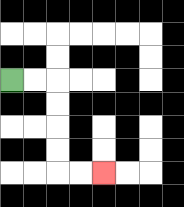{'start': '[0, 3]', 'end': '[4, 7]', 'path_directions': 'R,R,D,D,D,D,R,R', 'path_coordinates': '[[0, 3], [1, 3], [2, 3], [2, 4], [2, 5], [2, 6], [2, 7], [3, 7], [4, 7]]'}